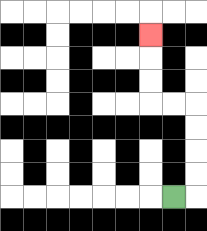{'start': '[7, 8]', 'end': '[6, 1]', 'path_directions': 'R,U,U,U,U,L,L,U,U,U', 'path_coordinates': '[[7, 8], [8, 8], [8, 7], [8, 6], [8, 5], [8, 4], [7, 4], [6, 4], [6, 3], [6, 2], [6, 1]]'}